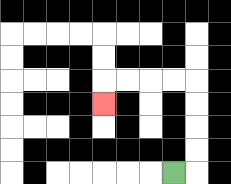{'start': '[7, 7]', 'end': '[4, 4]', 'path_directions': 'R,U,U,U,U,L,L,L,L,D', 'path_coordinates': '[[7, 7], [8, 7], [8, 6], [8, 5], [8, 4], [8, 3], [7, 3], [6, 3], [5, 3], [4, 3], [4, 4]]'}